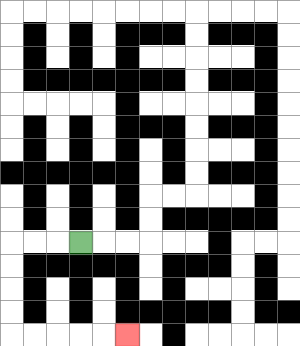{'start': '[3, 10]', 'end': '[5, 14]', 'path_directions': 'L,L,L,D,D,D,D,R,R,R,R,R', 'path_coordinates': '[[3, 10], [2, 10], [1, 10], [0, 10], [0, 11], [0, 12], [0, 13], [0, 14], [1, 14], [2, 14], [3, 14], [4, 14], [5, 14]]'}